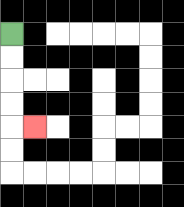{'start': '[0, 1]', 'end': '[1, 5]', 'path_directions': 'D,D,D,D,R', 'path_coordinates': '[[0, 1], [0, 2], [0, 3], [0, 4], [0, 5], [1, 5]]'}